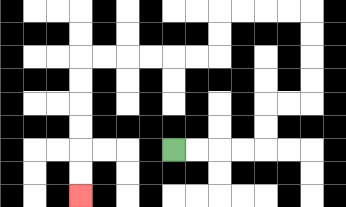{'start': '[7, 6]', 'end': '[3, 8]', 'path_directions': 'R,R,R,R,U,U,R,R,U,U,U,U,L,L,L,L,D,D,L,L,L,L,L,L,D,D,D,D,D,D', 'path_coordinates': '[[7, 6], [8, 6], [9, 6], [10, 6], [11, 6], [11, 5], [11, 4], [12, 4], [13, 4], [13, 3], [13, 2], [13, 1], [13, 0], [12, 0], [11, 0], [10, 0], [9, 0], [9, 1], [9, 2], [8, 2], [7, 2], [6, 2], [5, 2], [4, 2], [3, 2], [3, 3], [3, 4], [3, 5], [3, 6], [3, 7], [3, 8]]'}